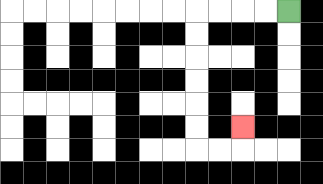{'start': '[12, 0]', 'end': '[10, 5]', 'path_directions': 'L,L,L,L,D,D,D,D,D,D,R,R,U', 'path_coordinates': '[[12, 0], [11, 0], [10, 0], [9, 0], [8, 0], [8, 1], [8, 2], [8, 3], [8, 4], [8, 5], [8, 6], [9, 6], [10, 6], [10, 5]]'}